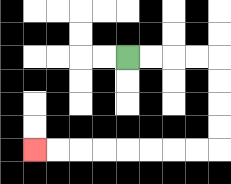{'start': '[5, 2]', 'end': '[1, 6]', 'path_directions': 'R,R,R,R,D,D,D,D,L,L,L,L,L,L,L,L', 'path_coordinates': '[[5, 2], [6, 2], [7, 2], [8, 2], [9, 2], [9, 3], [9, 4], [9, 5], [9, 6], [8, 6], [7, 6], [6, 6], [5, 6], [4, 6], [3, 6], [2, 6], [1, 6]]'}